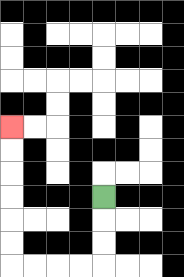{'start': '[4, 8]', 'end': '[0, 5]', 'path_directions': 'D,D,D,L,L,L,L,U,U,U,U,U,U', 'path_coordinates': '[[4, 8], [4, 9], [4, 10], [4, 11], [3, 11], [2, 11], [1, 11], [0, 11], [0, 10], [0, 9], [0, 8], [0, 7], [0, 6], [0, 5]]'}